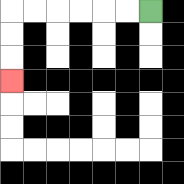{'start': '[6, 0]', 'end': '[0, 3]', 'path_directions': 'L,L,L,L,L,L,D,D,D', 'path_coordinates': '[[6, 0], [5, 0], [4, 0], [3, 0], [2, 0], [1, 0], [0, 0], [0, 1], [0, 2], [0, 3]]'}